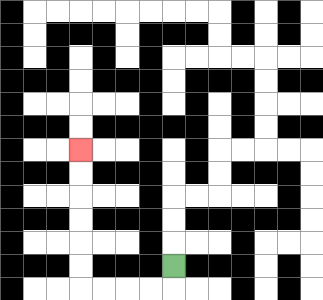{'start': '[7, 11]', 'end': '[3, 6]', 'path_directions': 'D,L,L,L,L,U,U,U,U,U,U', 'path_coordinates': '[[7, 11], [7, 12], [6, 12], [5, 12], [4, 12], [3, 12], [3, 11], [3, 10], [3, 9], [3, 8], [3, 7], [3, 6]]'}